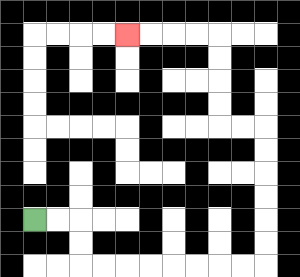{'start': '[1, 9]', 'end': '[5, 1]', 'path_directions': 'R,R,D,D,R,R,R,R,R,R,R,R,U,U,U,U,U,U,L,L,U,U,U,U,L,L,L,L', 'path_coordinates': '[[1, 9], [2, 9], [3, 9], [3, 10], [3, 11], [4, 11], [5, 11], [6, 11], [7, 11], [8, 11], [9, 11], [10, 11], [11, 11], [11, 10], [11, 9], [11, 8], [11, 7], [11, 6], [11, 5], [10, 5], [9, 5], [9, 4], [9, 3], [9, 2], [9, 1], [8, 1], [7, 1], [6, 1], [5, 1]]'}